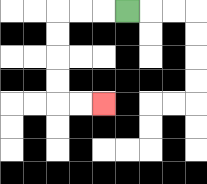{'start': '[5, 0]', 'end': '[4, 4]', 'path_directions': 'L,L,L,D,D,D,D,R,R', 'path_coordinates': '[[5, 0], [4, 0], [3, 0], [2, 0], [2, 1], [2, 2], [2, 3], [2, 4], [3, 4], [4, 4]]'}